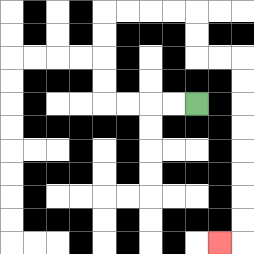{'start': '[8, 4]', 'end': '[9, 10]', 'path_directions': 'L,L,L,L,U,U,U,U,R,R,R,R,D,D,R,R,D,D,D,D,D,D,D,D,L', 'path_coordinates': '[[8, 4], [7, 4], [6, 4], [5, 4], [4, 4], [4, 3], [4, 2], [4, 1], [4, 0], [5, 0], [6, 0], [7, 0], [8, 0], [8, 1], [8, 2], [9, 2], [10, 2], [10, 3], [10, 4], [10, 5], [10, 6], [10, 7], [10, 8], [10, 9], [10, 10], [9, 10]]'}